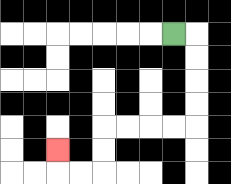{'start': '[7, 1]', 'end': '[2, 6]', 'path_directions': 'R,D,D,D,D,L,L,L,L,D,D,L,L,U', 'path_coordinates': '[[7, 1], [8, 1], [8, 2], [8, 3], [8, 4], [8, 5], [7, 5], [6, 5], [5, 5], [4, 5], [4, 6], [4, 7], [3, 7], [2, 7], [2, 6]]'}